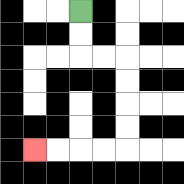{'start': '[3, 0]', 'end': '[1, 6]', 'path_directions': 'D,D,R,R,D,D,D,D,L,L,L,L', 'path_coordinates': '[[3, 0], [3, 1], [3, 2], [4, 2], [5, 2], [5, 3], [5, 4], [5, 5], [5, 6], [4, 6], [3, 6], [2, 6], [1, 6]]'}